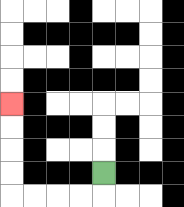{'start': '[4, 7]', 'end': '[0, 4]', 'path_directions': 'D,L,L,L,L,U,U,U,U', 'path_coordinates': '[[4, 7], [4, 8], [3, 8], [2, 8], [1, 8], [0, 8], [0, 7], [0, 6], [0, 5], [0, 4]]'}